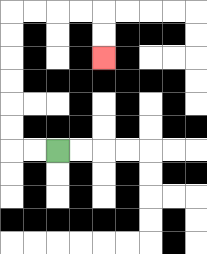{'start': '[2, 6]', 'end': '[4, 2]', 'path_directions': 'L,L,U,U,U,U,U,U,R,R,R,R,D,D', 'path_coordinates': '[[2, 6], [1, 6], [0, 6], [0, 5], [0, 4], [0, 3], [0, 2], [0, 1], [0, 0], [1, 0], [2, 0], [3, 0], [4, 0], [4, 1], [4, 2]]'}